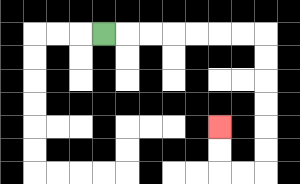{'start': '[4, 1]', 'end': '[9, 5]', 'path_directions': 'R,R,R,R,R,R,R,D,D,D,D,D,D,L,L,U,U', 'path_coordinates': '[[4, 1], [5, 1], [6, 1], [7, 1], [8, 1], [9, 1], [10, 1], [11, 1], [11, 2], [11, 3], [11, 4], [11, 5], [11, 6], [11, 7], [10, 7], [9, 7], [9, 6], [9, 5]]'}